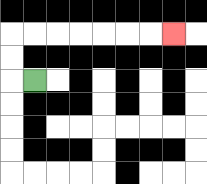{'start': '[1, 3]', 'end': '[7, 1]', 'path_directions': 'L,U,U,R,R,R,R,R,R,R', 'path_coordinates': '[[1, 3], [0, 3], [0, 2], [0, 1], [1, 1], [2, 1], [3, 1], [4, 1], [5, 1], [6, 1], [7, 1]]'}